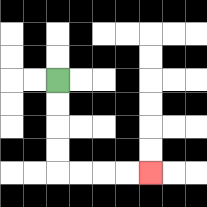{'start': '[2, 3]', 'end': '[6, 7]', 'path_directions': 'D,D,D,D,R,R,R,R', 'path_coordinates': '[[2, 3], [2, 4], [2, 5], [2, 6], [2, 7], [3, 7], [4, 7], [5, 7], [6, 7]]'}